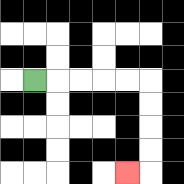{'start': '[1, 3]', 'end': '[5, 7]', 'path_directions': 'R,R,R,R,R,D,D,D,D,L', 'path_coordinates': '[[1, 3], [2, 3], [3, 3], [4, 3], [5, 3], [6, 3], [6, 4], [6, 5], [6, 6], [6, 7], [5, 7]]'}